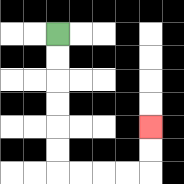{'start': '[2, 1]', 'end': '[6, 5]', 'path_directions': 'D,D,D,D,D,D,R,R,R,R,U,U', 'path_coordinates': '[[2, 1], [2, 2], [2, 3], [2, 4], [2, 5], [2, 6], [2, 7], [3, 7], [4, 7], [5, 7], [6, 7], [6, 6], [6, 5]]'}